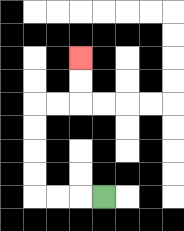{'start': '[4, 8]', 'end': '[3, 2]', 'path_directions': 'L,L,L,U,U,U,U,R,R,U,U', 'path_coordinates': '[[4, 8], [3, 8], [2, 8], [1, 8], [1, 7], [1, 6], [1, 5], [1, 4], [2, 4], [3, 4], [3, 3], [3, 2]]'}